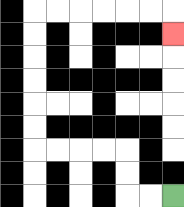{'start': '[7, 8]', 'end': '[7, 1]', 'path_directions': 'L,L,U,U,L,L,L,L,U,U,U,U,U,U,R,R,R,R,R,R,D', 'path_coordinates': '[[7, 8], [6, 8], [5, 8], [5, 7], [5, 6], [4, 6], [3, 6], [2, 6], [1, 6], [1, 5], [1, 4], [1, 3], [1, 2], [1, 1], [1, 0], [2, 0], [3, 0], [4, 0], [5, 0], [6, 0], [7, 0], [7, 1]]'}